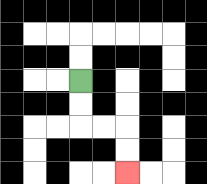{'start': '[3, 3]', 'end': '[5, 7]', 'path_directions': 'D,D,R,R,D,D', 'path_coordinates': '[[3, 3], [3, 4], [3, 5], [4, 5], [5, 5], [5, 6], [5, 7]]'}